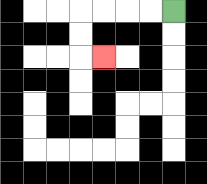{'start': '[7, 0]', 'end': '[4, 2]', 'path_directions': 'L,L,L,L,D,D,R', 'path_coordinates': '[[7, 0], [6, 0], [5, 0], [4, 0], [3, 0], [3, 1], [3, 2], [4, 2]]'}